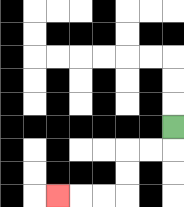{'start': '[7, 5]', 'end': '[2, 8]', 'path_directions': 'D,L,L,D,D,L,L,L', 'path_coordinates': '[[7, 5], [7, 6], [6, 6], [5, 6], [5, 7], [5, 8], [4, 8], [3, 8], [2, 8]]'}